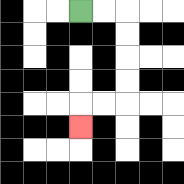{'start': '[3, 0]', 'end': '[3, 5]', 'path_directions': 'R,R,D,D,D,D,L,L,D', 'path_coordinates': '[[3, 0], [4, 0], [5, 0], [5, 1], [5, 2], [5, 3], [5, 4], [4, 4], [3, 4], [3, 5]]'}